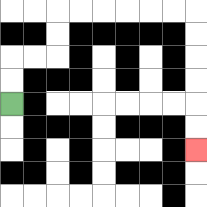{'start': '[0, 4]', 'end': '[8, 6]', 'path_directions': 'U,U,R,R,U,U,R,R,R,R,R,R,D,D,D,D,D,D', 'path_coordinates': '[[0, 4], [0, 3], [0, 2], [1, 2], [2, 2], [2, 1], [2, 0], [3, 0], [4, 0], [5, 0], [6, 0], [7, 0], [8, 0], [8, 1], [8, 2], [8, 3], [8, 4], [8, 5], [8, 6]]'}